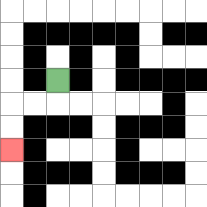{'start': '[2, 3]', 'end': '[0, 6]', 'path_directions': 'D,L,L,D,D', 'path_coordinates': '[[2, 3], [2, 4], [1, 4], [0, 4], [0, 5], [0, 6]]'}